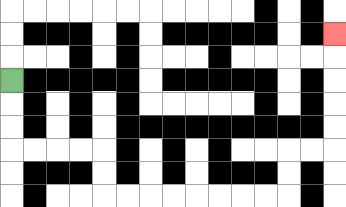{'start': '[0, 3]', 'end': '[14, 1]', 'path_directions': 'D,D,D,R,R,R,R,D,D,R,R,R,R,R,R,R,R,U,U,R,R,U,U,U,U,U', 'path_coordinates': '[[0, 3], [0, 4], [0, 5], [0, 6], [1, 6], [2, 6], [3, 6], [4, 6], [4, 7], [4, 8], [5, 8], [6, 8], [7, 8], [8, 8], [9, 8], [10, 8], [11, 8], [12, 8], [12, 7], [12, 6], [13, 6], [14, 6], [14, 5], [14, 4], [14, 3], [14, 2], [14, 1]]'}